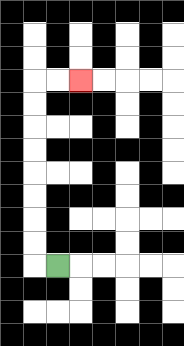{'start': '[2, 11]', 'end': '[3, 3]', 'path_directions': 'L,U,U,U,U,U,U,U,U,R,R', 'path_coordinates': '[[2, 11], [1, 11], [1, 10], [1, 9], [1, 8], [1, 7], [1, 6], [1, 5], [1, 4], [1, 3], [2, 3], [3, 3]]'}